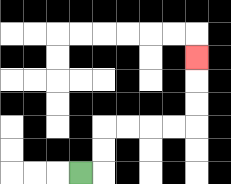{'start': '[3, 7]', 'end': '[8, 2]', 'path_directions': 'R,U,U,R,R,R,R,U,U,U', 'path_coordinates': '[[3, 7], [4, 7], [4, 6], [4, 5], [5, 5], [6, 5], [7, 5], [8, 5], [8, 4], [8, 3], [8, 2]]'}